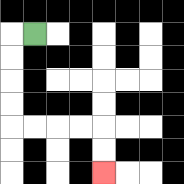{'start': '[1, 1]', 'end': '[4, 7]', 'path_directions': 'L,D,D,D,D,R,R,R,R,D,D', 'path_coordinates': '[[1, 1], [0, 1], [0, 2], [0, 3], [0, 4], [0, 5], [1, 5], [2, 5], [3, 5], [4, 5], [4, 6], [4, 7]]'}